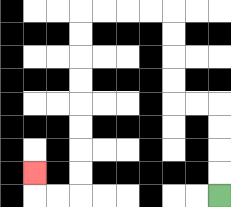{'start': '[9, 8]', 'end': '[1, 7]', 'path_directions': 'U,U,U,U,L,L,U,U,U,U,L,L,L,L,D,D,D,D,D,D,D,D,L,L,U', 'path_coordinates': '[[9, 8], [9, 7], [9, 6], [9, 5], [9, 4], [8, 4], [7, 4], [7, 3], [7, 2], [7, 1], [7, 0], [6, 0], [5, 0], [4, 0], [3, 0], [3, 1], [3, 2], [3, 3], [3, 4], [3, 5], [3, 6], [3, 7], [3, 8], [2, 8], [1, 8], [1, 7]]'}